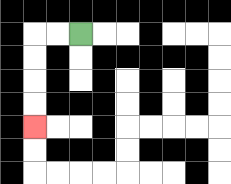{'start': '[3, 1]', 'end': '[1, 5]', 'path_directions': 'L,L,D,D,D,D', 'path_coordinates': '[[3, 1], [2, 1], [1, 1], [1, 2], [1, 3], [1, 4], [1, 5]]'}